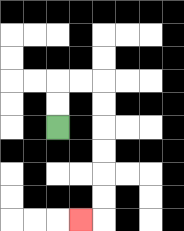{'start': '[2, 5]', 'end': '[3, 9]', 'path_directions': 'U,U,R,R,D,D,D,D,D,D,L', 'path_coordinates': '[[2, 5], [2, 4], [2, 3], [3, 3], [4, 3], [4, 4], [4, 5], [4, 6], [4, 7], [4, 8], [4, 9], [3, 9]]'}